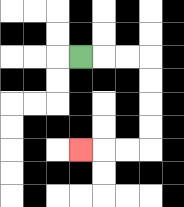{'start': '[3, 2]', 'end': '[3, 6]', 'path_directions': 'R,R,R,D,D,D,D,L,L,L', 'path_coordinates': '[[3, 2], [4, 2], [5, 2], [6, 2], [6, 3], [6, 4], [6, 5], [6, 6], [5, 6], [4, 6], [3, 6]]'}